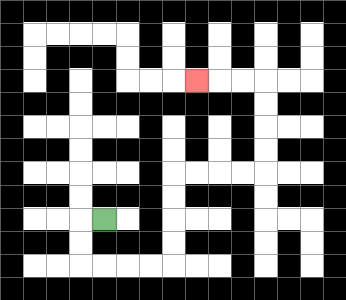{'start': '[4, 9]', 'end': '[8, 3]', 'path_directions': 'L,D,D,R,R,R,R,U,U,U,U,R,R,R,R,U,U,U,U,L,L,L', 'path_coordinates': '[[4, 9], [3, 9], [3, 10], [3, 11], [4, 11], [5, 11], [6, 11], [7, 11], [7, 10], [7, 9], [7, 8], [7, 7], [8, 7], [9, 7], [10, 7], [11, 7], [11, 6], [11, 5], [11, 4], [11, 3], [10, 3], [9, 3], [8, 3]]'}